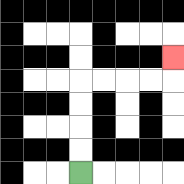{'start': '[3, 7]', 'end': '[7, 2]', 'path_directions': 'U,U,U,U,R,R,R,R,U', 'path_coordinates': '[[3, 7], [3, 6], [3, 5], [3, 4], [3, 3], [4, 3], [5, 3], [6, 3], [7, 3], [7, 2]]'}